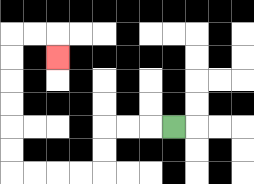{'start': '[7, 5]', 'end': '[2, 2]', 'path_directions': 'L,L,L,D,D,L,L,L,L,U,U,U,U,U,U,R,R,D', 'path_coordinates': '[[7, 5], [6, 5], [5, 5], [4, 5], [4, 6], [4, 7], [3, 7], [2, 7], [1, 7], [0, 7], [0, 6], [0, 5], [0, 4], [0, 3], [0, 2], [0, 1], [1, 1], [2, 1], [2, 2]]'}